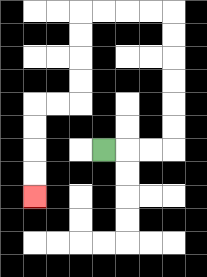{'start': '[4, 6]', 'end': '[1, 8]', 'path_directions': 'R,R,R,U,U,U,U,U,U,L,L,L,L,D,D,D,D,L,L,D,D,D,D', 'path_coordinates': '[[4, 6], [5, 6], [6, 6], [7, 6], [7, 5], [7, 4], [7, 3], [7, 2], [7, 1], [7, 0], [6, 0], [5, 0], [4, 0], [3, 0], [3, 1], [3, 2], [3, 3], [3, 4], [2, 4], [1, 4], [1, 5], [1, 6], [1, 7], [1, 8]]'}